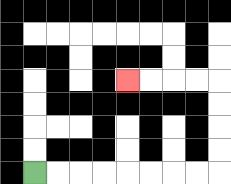{'start': '[1, 7]', 'end': '[5, 3]', 'path_directions': 'R,R,R,R,R,R,R,R,U,U,U,U,L,L,L,L', 'path_coordinates': '[[1, 7], [2, 7], [3, 7], [4, 7], [5, 7], [6, 7], [7, 7], [8, 7], [9, 7], [9, 6], [9, 5], [9, 4], [9, 3], [8, 3], [7, 3], [6, 3], [5, 3]]'}